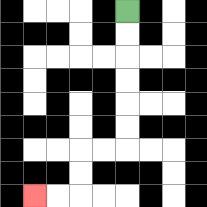{'start': '[5, 0]', 'end': '[1, 8]', 'path_directions': 'D,D,D,D,D,D,L,L,D,D,L,L', 'path_coordinates': '[[5, 0], [5, 1], [5, 2], [5, 3], [5, 4], [5, 5], [5, 6], [4, 6], [3, 6], [3, 7], [3, 8], [2, 8], [1, 8]]'}